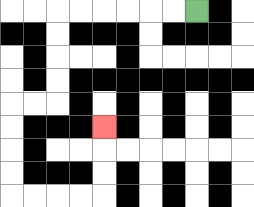{'start': '[8, 0]', 'end': '[4, 5]', 'path_directions': 'L,L,L,L,L,L,D,D,D,D,L,L,D,D,D,D,R,R,R,R,U,U,U', 'path_coordinates': '[[8, 0], [7, 0], [6, 0], [5, 0], [4, 0], [3, 0], [2, 0], [2, 1], [2, 2], [2, 3], [2, 4], [1, 4], [0, 4], [0, 5], [0, 6], [0, 7], [0, 8], [1, 8], [2, 8], [3, 8], [4, 8], [4, 7], [4, 6], [4, 5]]'}